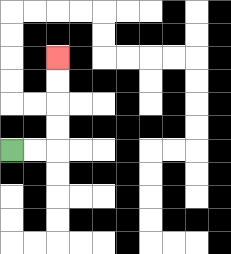{'start': '[0, 6]', 'end': '[2, 2]', 'path_directions': 'R,R,U,U,U,U', 'path_coordinates': '[[0, 6], [1, 6], [2, 6], [2, 5], [2, 4], [2, 3], [2, 2]]'}